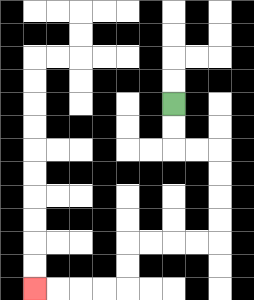{'start': '[7, 4]', 'end': '[1, 12]', 'path_directions': 'D,D,R,R,D,D,D,D,L,L,L,L,D,D,L,L,L,L', 'path_coordinates': '[[7, 4], [7, 5], [7, 6], [8, 6], [9, 6], [9, 7], [9, 8], [9, 9], [9, 10], [8, 10], [7, 10], [6, 10], [5, 10], [5, 11], [5, 12], [4, 12], [3, 12], [2, 12], [1, 12]]'}